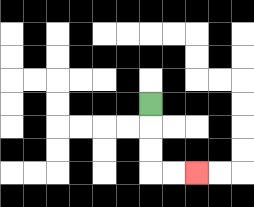{'start': '[6, 4]', 'end': '[8, 7]', 'path_directions': 'D,D,D,R,R', 'path_coordinates': '[[6, 4], [6, 5], [6, 6], [6, 7], [7, 7], [8, 7]]'}